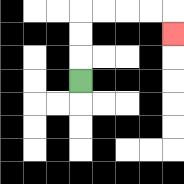{'start': '[3, 3]', 'end': '[7, 1]', 'path_directions': 'U,U,U,R,R,R,R,D', 'path_coordinates': '[[3, 3], [3, 2], [3, 1], [3, 0], [4, 0], [5, 0], [6, 0], [7, 0], [7, 1]]'}